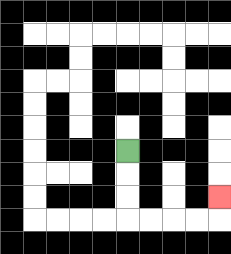{'start': '[5, 6]', 'end': '[9, 8]', 'path_directions': 'D,D,D,R,R,R,R,U', 'path_coordinates': '[[5, 6], [5, 7], [5, 8], [5, 9], [6, 9], [7, 9], [8, 9], [9, 9], [9, 8]]'}